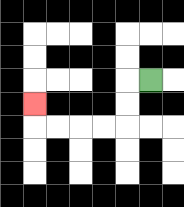{'start': '[6, 3]', 'end': '[1, 4]', 'path_directions': 'L,D,D,L,L,L,L,U', 'path_coordinates': '[[6, 3], [5, 3], [5, 4], [5, 5], [4, 5], [3, 5], [2, 5], [1, 5], [1, 4]]'}